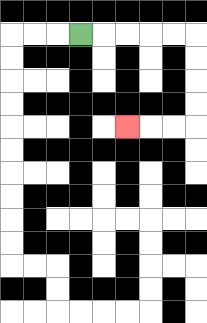{'start': '[3, 1]', 'end': '[5, 5]', 'path_directions': 'R,R,R,R,R,D,D,D,D,L,L,L', 'path_coordinates': '[[3, 1], [4, 1], [5, 1], [6, 1], [7, 1], [8, 1], [8, 2], [8, 3], [8, 4], [8, 5], [7, 5], [6, 5], [5, 5]]'}